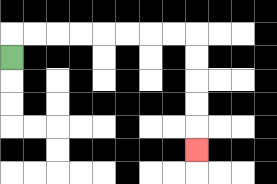{'start': '[0, 2]', 'end': '[8, 6]', 'path_directions': 'U,R,R,R,R,R,R,R,R,D,D,D,D,D', 'path_coordinates': '[[0, 2], [0, 1], [1, 1], [2, 1], [3, 1], [4, 1], [5, 1], [6, 1], [7, 1], [8, 1], [8, 2], [8, 3], [8, 4], [8, 5], [8, 6]]'}